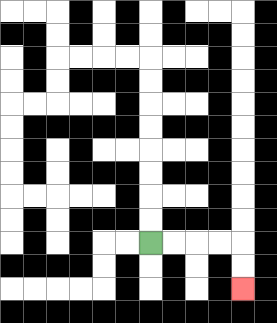{'start': '[6, 10]', 'end': '[10, 12]', 'path_directions': 'R,R,R,R,D,D', 'path_coordinates': '[[6, 10], [7, 10], [8, 10], [9, 10], [10, 10], [10, 11], [10, 12]]'}